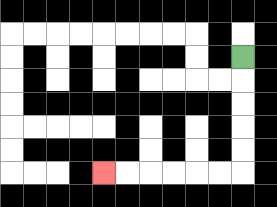{'start': '[10, 2]', 'end': '[4, 7]', 'path_directions': 'D,D,D,D,D,L,L,L,L,L,L', 'path_coordinates': '[[10, 2], [10, 3], [10, 4], [10, 5], [10, 6], [10, 7], [9, 7], [8, 7], [7, 7], [6, 7], [5, 7], [4, 7]]'}